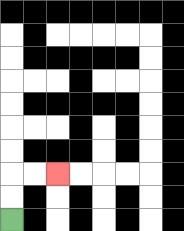{'start': '[0, 9]', 'end': '[2, 7]', 'path_directions': 'U,U,R,R', 'path_coordinates': '[[0, 9], [0, 8], [0, 7], [1, 7], [2, 7]]'}